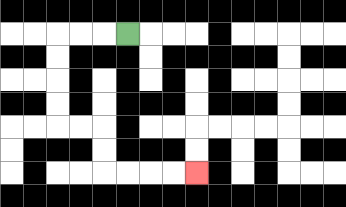{'start': '[5, 1]', 'end': '[8, 7]', 'path_directions': 'L,L,L,D,D,D,D,R,R,D,D,R,R,R,R', 'path_coordinates': '[[5, 1], [4, 1], [3, 1], [2, 1], [2, 2], [2, 3], [2, 4], [2, 5], [3, 5], [4, 5], [4, 6], [4, 7], [5, 7], [6, 7], [7, 7], [8, 7]]'}